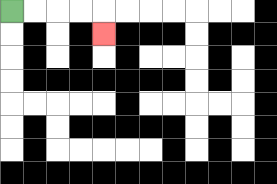{'start': '[0, 0]', 'end': '[4, 1]', 'path_directions': 'R,R,R,R,D', 'path_coordinates': '[[0, 0], [1, 0], [2, 0], [3, 0], [4, 0], [4, 1]]'}